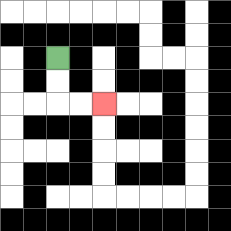{'start': '[2, 2]', 'end': '[4, 4]', 'path_directions': 'D,D,R,R', 'path_coordinates': '[[2, 2], [2, 3], [2, 4], [3, 4], [4, 4]]'}